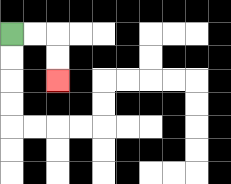{'start': '[0, 1]', 'end': '[2, 3]', 'path_directions': 'R,R,D,D', 'path_coordinates': '[[0, 1], [1, 1], [2, 1], [2, 2], [2, 3]]'}